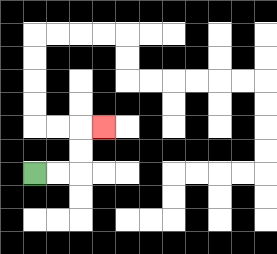{'start': '[1, 7]', 'end': '[4, 5]', 'path_directions': 'R,R,U,U,R', 'path_coordinates': '[[1, 7], [2, 7], [3, 7], [3, 6], [3, 5], [4, 5]]'}